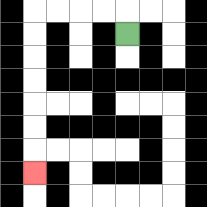{'start': '[5, 1]', 'end': '[1, 7]', 'path_directions': 'U,L,L,L,L,D,D,D,D,D,D,D', 'path_coordinates': '[[5, 1], [5, 0], [4, 0], [3, 0], [2, 0], [1, 0], [1, 1], [1, 2], [1, 3], [1, 4], [1, 5], [1, 6], [1, 7]]'}